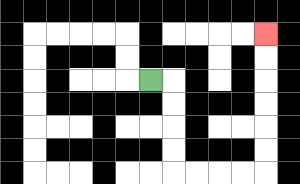{'start': '[6, 3]', 'end': '[11, 1]', 'path_directions': 'R,D,D,D,D,R,R,R,R,U,U,U,U,U,U', 'path_coordinates': '[[6, 3], [7, 3], [7, 4], [7, 5], [7, 6], [7, 7], [8, 7], [9, 7], [10, 7], [11, 7], [11, 6], [11, 5], [11, 4], [11, 3], [11, 2], [11, 1]]'}